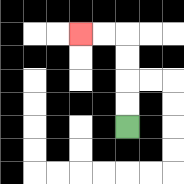{'start': '[5, 5]', 'end': '[3, 1]', 'path_directions': 'U,U,U,U,L,L', 'path_coordinates': '[[5, 5], [5, 4], [5, 3], [5, 2], [5, 1], [4, 1], [3, 1]]'}